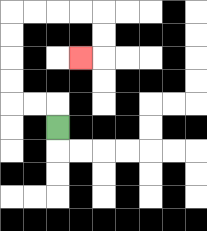{'start': '[2, 5]', 'end': '[3, 2]', 'path_directions': 'U,L,L,U,U,U,U,R,R,R,R,D,D,L', 'path_coordinates': '[[2, 5], [2, 4], [1, 4], [0, 4], [0, 3], [0, 2], [0, 1], [0, 0], [1, 0], [2, 0], [3, 0], [4, 0], [4, 1], [4, 2], [3, 2]]'}